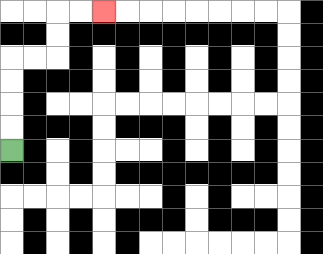{'start': '[0, 6]', 'end': '[4, 0]', 'path_directions': 'U,U,U,U,R,R,U,U,R,R', 'path_coordinates': '[[0, 6], [0, 5], [0, 4], [0, 3], [0, 2], [1, 2], [2, 2], [2, 1], [2, 0], [3, 0], [4, 0]]'}